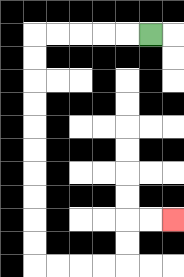{'start': '[6, 1]', 'end': '[7, 9]', 'path_directions': 'L,L,L,L,L,D,D,D,D,D,D,D,D,D,D,R,R,R,R,U,U,R,R', 'path_coordinates': '[[6, 1], [5, 1], [4, 1], [3, 1], [2, 1], [1, 1], [1, 2], [1, 3], [1, 4], [1, 5], [1, 6], [1, 7], [1, 8], [1, 9], [1, 10], [1, 11], [2, 11], [3, 11], [4, 11], [5, 11], [5, 10], [5, 9], [6, 9], [7, 9]]'}